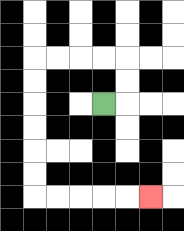{'start': '[4, 4]', 'end': '[6, 8]', 'path_directions': 'R,U,U,L,L,L,L,D,D,D,D,D,D,R,R,R,R,R', 'path_coordinates': '[[4, 4], [5, 4], [5, 3], [5, 2], [4, 2], [3, 2], [2, 2], [1, 2], [1, 3], [1, 4], [1, 5], [1, 6], [1, 7], [1, 8], [2, 8], [3, 8], [4, 8], [5, 8], [6, 8]]'}